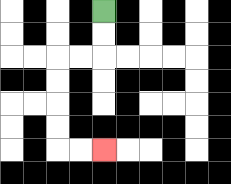{'start': '[4, 0]', 'end': '[4, 6]', 'path_directions': 'D,D,L,L,D,D,D,D,R,R', 'path_coordinates': '[[4, 0], [4, 1], [4, 2], [3, 2], [2, 2], [2, 3], [2, 4], [2, 5], [2, 6], [3, 6], [4, 6]]'}